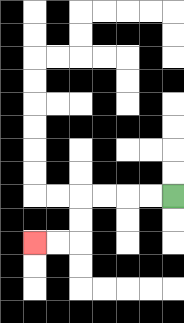{'start': '[7, 8]', 'end': '[1, 10]', 'path_directions': 'L,L,L,L,D,D,L,L', 'path_coordinates': '[[7, 8], [6, 8], [5, 8], [4, 8], [3, 8], [3, 9], [3, 10], [2, 10], [1, 10]]'}